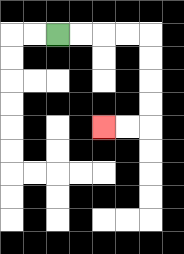{'start': '[2, 1]', 'end': '[4, 5]', 'path_directions': 'R,R,R,R,D,D,D,D,L,L', 'path_coordinates': '[[2, 1], [3, 1], [4, 1], [5, 1], [6, 1], [6, 2], [6, 3], [6, 4], [6, 5], [5, 5], [4, 5]]'}